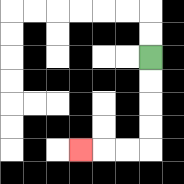{'start': '[6, 2]', 'end': '[3, 6]', 'path_directions': 'D,D,D,D,L,L,L', 'path_coordinates': '[[6, 2], [6, 3], [6, 4], [6, 5], [6, 6], [5, 6], [4, 6], [3, 6]]'}